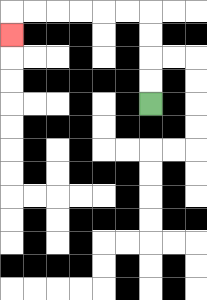{'start': '[6, 4]', 'end': '[0, 1]', 'path_directions': 'U,U,U,U,L,L,L,L,L,L,D', 'path_coordinates': '[[6, 4], [6, 3], [6, 2], [6, 1], [6, 0], [5, 0], [4, 0], [3, 0], [2, 0], [1, 0], [0, 0], [0, 1]]'}